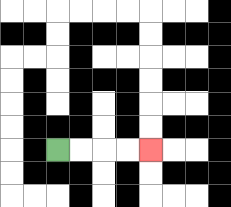{'start': '[2, 6]', 'end': '[6, 6]', 'path_directions': 'R,R,R,R', 'path_coordinates': '[[2, 6], [3, 6], [4, 6], [5, 6], [6, 6]]'}